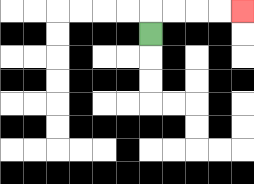{'start': '[6, 1]', 'end': '[10, 0]', 'path_directions': 'U,R,R,R,R', 'path_coordinates': '[[6, 1], [6, 0], [7, 0], [8, 0], [9, 0], [10, 0]]'}